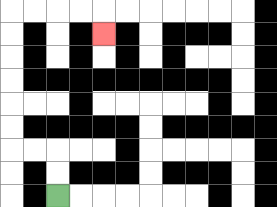{'start': '[2, 8]', 'end': '[4, 1]', 'path_directions': 'U,U,L,L,U,U,U,U,U,U,R,R,R,R,D', 'path_coordinates': '[[2, 8], [2, 7], [2, 6], [1, 6], [0, 6], [0, 5], [0, 4], [0, 3], [0, 2], [0, 1], [0, 0], [1, 0], [2, 0], [3, 0], [4, 0], [4, 1]]'}